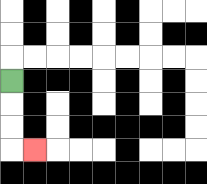{'start': '[0, 3]', 'end': '[1, 6]', 'path_directions': 'D,D,D,R', 'path_coordinates': '[[0, 3], [0, 4], [0, 5], [0, 6], [1, 6]]'}